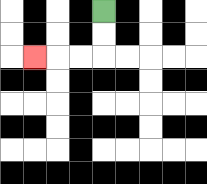{'start': '[4, 0]', 'end': '[1, 2]', 'path_directions': 'D,D,L,L,L', 'path_coordinates': '[[4, 0], [4, 1], [4, 2], [3, 2], [2, 2], [1, 2]]'}